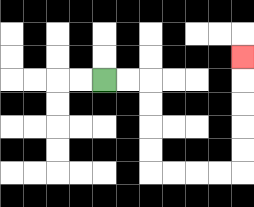{'start': '[4, 3]', 'end': '[10, 2]', 'path_directions': 'R,R,D,D,D,D,R,R,R,R,U,U,U,U,U', 'path_coordinates': '[[4, 3], [5, 3], [6, 3], [6, 4], [6, 5], [6, 6], [6, 7], [7, 7], [8, 7], [9, 7], [10, 7], [10, 6], [10, 5], [10, 4], [10, 3], [10, 2]]'}